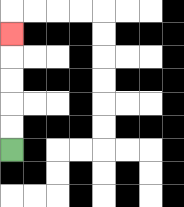{'start': '[0, 6]', 'end': '[0, 1]', 'path_directions': 'U,U,U,U,U', 'path_coordinates': '[[0, 6], [0, 5], [0, 4], [0, 3], [0, 2], [0, 1]]'}